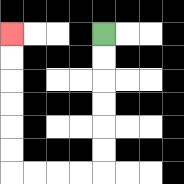{'start': '[4, 1]', 'end': '[0, 1]', 'path_directions': 'D,D,D,D,D,D,L,L,L,L,U,U,U,U,U,U', 'path_coordinates': '[[4, 1], [4, 2], [4, 3], [4, 4], [4, 5], [4, 6], [4, 7], [3, 7], [2, 7], [1, 7], [0, 7], [0, 6], [0, 5], [0, 4], [0, 3], [0, 2], [0, 1]]'}